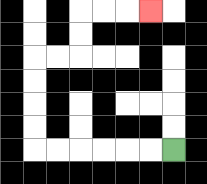{'start': '[7, 6]', 'end': '[6, 0]', 'path_directions': 'L,L,L,L,L,L,U,U,U,U,R,R,U,U,R,R,R', 'path_coordinates': '[[7, 6], [6, 6], [5, 6], [4, 6], [3, 6], [2, 6], [1, 6], [1, 5], [1, 4], [1, 3], [1, 2], [2, 2], [3, 2], [3, 1], [3, 0], [4, 0], [5, 0], [6, 0]]'}